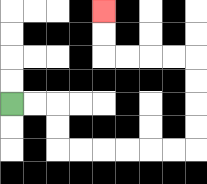{'start': '[0, 4]', 'end': '[4, 0]', 'path_directions': 'R,R,D,D,R,R,R,R,R,R,U,U,U,U,L,L,L,L,U,U', 'path_coordinates': '[[0, 4], [1, 4], [2, 4], [2, 5], [2, 6], [3, 6], [4, 6], [5, 6], [6, 6], [7, 6], [8, 6], [8, 5], [8, 4], [8, 3], [8, 2], [7, 2], [6, 2], [5, 2], [4, 2], [4, 1], [4, 0]]'}